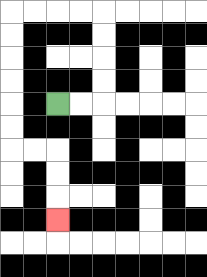{'start': '[2, 4]', 'end': '[2, 9]', 'path_directions': 'R,R,U,U,U,U,L,L,L,L,D,D,D,D,D,D,R,R,D,D,D', 'path_coordinates': '[[2, 4], [3, 4], [4, 4], [4, 3], [4, 2], [4, 1], [4, 0], [3, 0], [2, 0], [1, 0], [0, 0], [0, 1], [0, 2], [0, 3], [0, 4], [0, 5], [0, 6], [1, 6], [2, 6], [2, 7], [2, 8], [2, 9]]'}